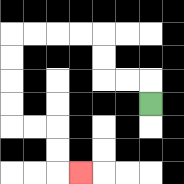{'start': '[6, 4]', 'end': '[3, 7]', 'path_directions': 'U,L,L,U,U,L,L,L,L,D,D,D,D,R,R,D,D,R', 'path_coordinates': '[[6, 4], [6, 3], [5, 3], [4, 3], [4, 2], [4, 1], [3, 1], [2, 1], [1, 1], [0, 1], [0, 2], [0, 3], [0, 4], [0, 5], [1, 5], [2, 5], [2, 6], [2, 7], [3, 7]]'}